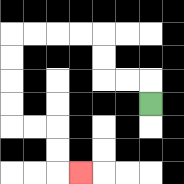{'start': '[6, 4]', 'end': '[3, 7]', 'path_directions': 'U,L,L,U,U,L,L,L,L,D,D,D,D,R,R,D,D,R', 'path_coordinates': '[[6, 4], [6, 3], [5, 3], [4, 3], [4, 2], [4, 1], [3, 1], [2, 1], [1, 1], [0, 1], [0, 2], [0, 3], [0, 4], [0, 5], [1, 5], [2, 5], [2, 6], [2, 7], [3, 7]]'}